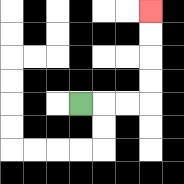{'start': '[3, 4]', 'end': '[6, 0]', 'path_directions': 'R,R,R,U,U,U,U', 'path_coordinates': '[[3, 4], [4, 4], [5, 4], [6, 4], [6, 3], [6, 2], [6, 1], [6, 0]]'}